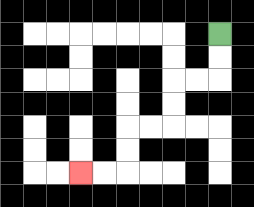{'start': '[9, 1]', 'end': '[3, 7]', 'path_directions': 'D,D,L,L,D,D,L,L,D,D,L,L', 'path_coordinates': '[[9, 1], [9, 2], [9, 3], [8, 3], [7, 3], [7, 4], [7, 5], [6, 5], [5, 5], [5, 6], [5, 7], [4, 7], [3, 7]]'}